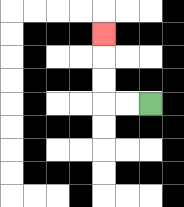{'start': '[6, 4]', 'end': '[4, 1]', 'path_directions': 'L,L,U,U,U', 'path_coordinates': '[[6, 4], [5, 4], [4, 4], [4, 3], [4, 2], [4, 1]]'}